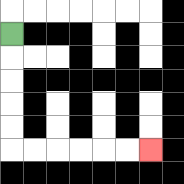{'start': '[0, 1]', 'end': '[6, 6]', 'path_directions': 'D,D,D,D,D,R,R,R,R,R,R', 'path_coordinates': '[[0, 1], [0, 2], [0, 3], [0, 4], [0, 5], [0, 6], [1, 6], [2, 6], [3, 6], [4, 6], [5, 6], [6, 6]]'}